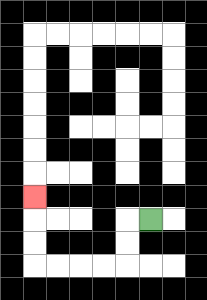{'start': '[6, 9]', 'end': '[1, 8]', 'path_directions': 'L,D,D,L,L,L,L,U,U,U', 'path_coordinates': '[[6, 9], [5, 9], [5, 10], [5, 11], [4, 11], [3, 11], [2, 11], [1, 11], [1, 10], [1, 9], [1, 8]]'}